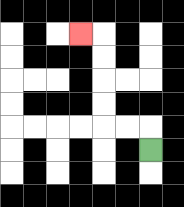{'start': '[6, 6]', 'end': '[3, 1]', 'path_directions': 'U,L,L,U,U,U,U,L', 'path_coordinates': '[[6, 6], [6, 5], [5, 5], [4, 5], [4, 4], [4, 3], [4, 2], [4, 1], [3, 1]]'}